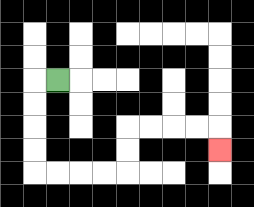{'start': '[2, 3]', 'end': '[9, 6]', 'path_directions': 'L,D,D,D,D,R,R,R,R,U,U,R,R,R,R,D', 'path_coordinates': '[[2, 3], [1, 3], [1, 4], [1, 5], [1, 6], [1, 7], [2, 7], [3, 7], [4, 7], [5, 7], [5, 6], [5, 5], [6, 5], [7, 5], [8, 5], [9, 5], [9, 6]]'}